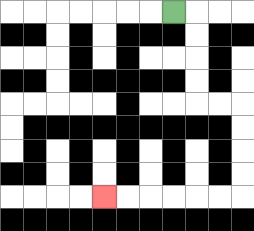{'start': '[7, 0]', 'end': '[4, 8]', 'path_directions': 'R,D,D,D,D,R,R,D,D,D,D,L,L,L,L,L,L', 'path_coordinates': '[[7, 0], [8, 0], [8, 1], [8, 2], [8, 3], [8, 4], [9, 4], [10, 4], [10, 5], [10, 6], [10, 7], [10, 8], [9, 8], [8, 8], [7, 8], [6, 8], [5, 8], [4, 8]]'}